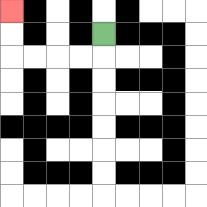{'start': '[4, 1]', 'end': '[0, 0]', 'path_directions': 'D,L,L,L,L,U,U', 'path_coordinates': '[[4, 1], [4, 2], [3, 2], [2, 2], [1, 2], [0, 2], [0, 1], [0, 0]]'}